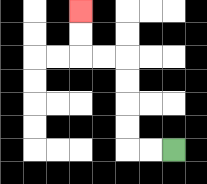{'start': '[7, 6]', 'end': '[3, 0]', 'path_directions': 'L,L,U,U,U,U,L,L,U,U', 'path_coordinates': '[[7, 6], [6, 6], [5, 6], [5, 5], [5, 4], [5, 3], [5, 2], [4, 2], [3, 2], [3, 1], [3, 0]]'}